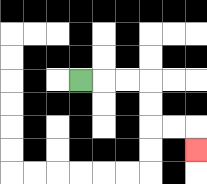{'start': '[3, 3]', 'end': '[8, 6]', 'path_directions': 'R,R,R,D,D,R,R,D', 'path_coordinates': '[[3, 3], [4, 3], [5, 3], [6, 3], [6, 4], [6, 5], [7, 5], [8, 5], [8, 6]]'}